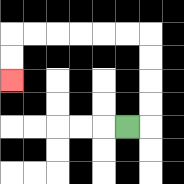{'start': '[5, 5]', 'end': '[0, 3]', 'path_directions': 'R,U,U,U,U,L,L,L,L,L,L,D,D', 'path_coordinates': '[[5, 5], [6, 5], [6, 4], [6, 3], [6, 2], [6, 1], [5, 1], [4, 1], [3, 1], [2, 1], [1, 1], [0, 1], [0, 2], [0, 3]]'}